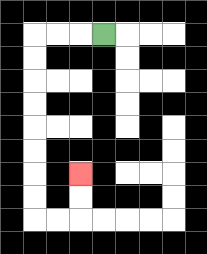{'start': '[4, 1]', 'end': '[3, 7]', 'path_directions': 'L,L,L,D,D,D,D,D,D,D,D,R,R,U,U', 'path_coordinates': '[[4, 1], [3, 1], [2, 1], [1, 1], [1, 2], [1, 3], [1, 4], [1, 5], [1, 6], [1, 7], [1, 8], [1, 9], [2, 9], [3, 9], [3, 8], [3, 7]]'}